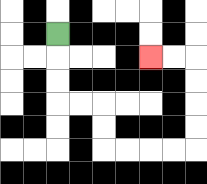{'start': '[2, 1]', 'end': '[6, 2]', 'path_directions': 'D,D,D,R,R,D,D,R,R,R,R,U,U,U,U,L,L', 'path_coordinates': '[[2, 1], [2, 2], [2, 3], [2, 4], [3, 4], [4, 4], [4, 5], [4, 6], [5, 6], [6, 6], [7, 6], [8, 6], [8, 5], [8, 4], [8, 3], [8, 2], [7, 2], [6, 2]]'}